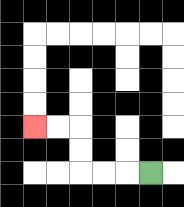{'start': '[6, 7]', 'end': '[1, 5]', 'path_directions': 'L,L,L,U,U,L,L', 'path_coordinates': '[[6, 7], [5, 7], [4, 7], [3, 7], [3, 6], [3, 5], [2, 5], [1, 5]]'}